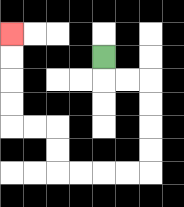{'start': '[4, 2]', 'end': '[0, 1]', 'path_directions': 'D,R,R,D,D,D,D,L,L,L,L,U,U,L,L,U,U,U,U', 'path_coordinates': '[[4, 2], [4, 3], [5, 3], [6, 3], [6, 4], [6, 5], [6, 6], [6, 7], [5, 7], [4, 7], [3, 7], [2, 7], [2, 6], [2, 5], [1, 5], [0, 5], [0, 4], [0, 3], [0, 2], [0, 1]]'}